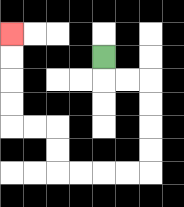{'start': '[4, 2]', 'end': '[0, 1]', 'path_directions': 'D,R,R,D,D,D,D,L,L,L,L,U,U,L,L,U,U,U,U', 'path_coordinates': '[[4, 2], [4, 3], [5, 3], [6, 3], [6, 4], [6, 5], [6, 6], [6, 7], [5, 7], [4, 7], [3, 7], [2, 7], [2, 6], [2, 5], [1, 5], [0, 5], [0, 4], [0, 3], [0, 2], [0, 1]]'}